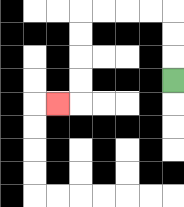{'start': '[7, 3]', 'end': '[2, 4]', 'path_directions': 'U,U,U,L,L,L,L,D,D,D,D,L', 'path_coordinates': '[[7, 3], [7, 2], [7, 1], [7, 0], [6, 0], [5, 0], [4, 0], [3, 0], [3, 1], [3, 2], [3, 3], [3, 4], [2, 4]]'}